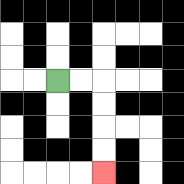{'start': '[2, 3]', 'end': '[4, 7]', 'path_directions': 'R,R,D,D,D,D', 'path_coordinates': '[[2, 3], [3, 3], [4, 3], [4, 4], [4, 5], [4, 6], [4, 7]]'}